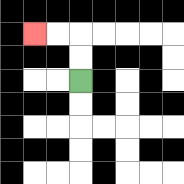{'start': '[3, 3]', 'end': '[1, 1]', 'path_directions': 'U,U,L,L', 'path_coordinates': '[[3, 3], [3, 2], [3, 1], [2, 1], [1, 1]]'}